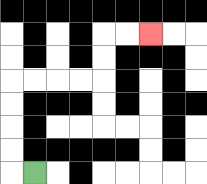{'start': '[1, 7]', 'end': '[6, 1]', 'path_directions': 'L,U,U,U,U,R,R,R,R,U,U,R,R', 'path_coordinates': '[[1, 7], [0, 7], [0, 6], [0, 5], [0, 4], [0, 3], [1, 3], [2, 3], [3, 3], [4, 3], [4, 2], [4, 1], [5, 1], [6, 1]]'}